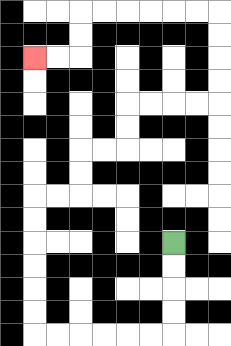{'start': '[7, 10]', 'end': '[1, 2]', 'path_directions': 'D,D,D,D,L,L,L,L,L,L,U,U,U,U,U,U,R,R,U,U,R,R,U,U,R,R,R,R,U,U,U,U,L,L,L,L,L,L,D,D,L,L', 'path_coordinates': '[[7, 10], [7, 11], [7, 12], [7, 13], [7, 14], [6, 14], [5, 14], [4, 14], [3, 14], [2, 14], [1, 14], [1, 13], [1, 12], [1, 11], [1, 10], [1, 9], [1, 8], [2, 8], [3, 8], [3, 7], [3, 6], [4, 6], [5, 6], [5, 5], [5, 4], [6, 4], [7, 4], [8, 4], [9, 4], [9, 3], [9, 2], [9, 1], [9, 0], [8, 0], [7, 0], [6, 0], [5, 0], [4, 0], [3, 0], [3, 1], [3, 2], [2, 2], [1, 2]]'}